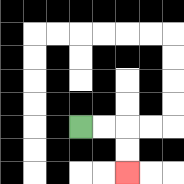{'start': '[3, 5]', 'end': '[5, 7]', 'path_directions': 'R,R,D,D', 'path_coordinates': '[[3, 5], [4, 5], [5, 5], [5, 6], [5, 7]]'}